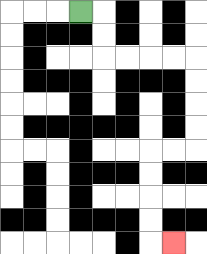{'start': '[3, 0]', 'end': '[7, 10]', 'path_directions': 'R,D,D,R,R,R,R,D,D,D,D,L,L,D,D,D,D,R', 'path_coordinates': '[[3, 0], [4, 0], [4, 1], [4, 2], [5, 2], [6, 2], [7, 2], [8, 2], [8, 3], [8, 4], [8, 5], [8, 6], [7, 6], [6, 6], [6, 7], [6, 8], [6, 9], [6, 10], [7, 10]]'}